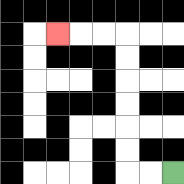{'start': '[7, 7]', 'end': '[2, 1]', 'path_directions': 'L,L,U,U,U,U,U,U,L,L,L', 'path_coordinates': '[[7, 7], [6, 7], [5, 7], [5, 6], [5, 5], [5, 4], [5, 3], [5, 2], [5, 1], [4, 1], [3, 1], [2, 1]]'}